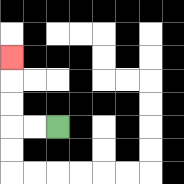{'start': '[2, 5]', 'end': '[0, 2]', 'path_directions': 'L,L,U,U,U', 'path_coordinates': '[[2, 5], [1, 5], [0, 5], [0, 4], [0, 3], [0, 2]]'}